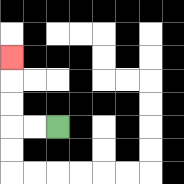{'start': '[2, 5]', 'end': '[0, 2]', 'path_directions': 'L,L,U,U,U', 'path_coordinates': '[[2, 5], [1, 5], [0, 5], [0, 4], [0, 3], [0, 2]]'}